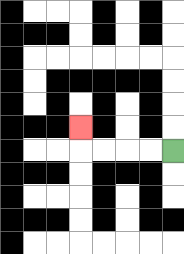{'start': '[7, 6]', 'end': '[3, 5]', 'path_directions': 'L,L,L,L,U', 'path_coordinates': '[[7, 6], [6, 6], [5, 6], [4, 6], [3, 6], [3, 5]]'}